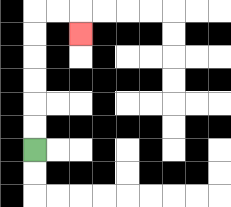{'start': '[1, 6]', 'end': '[3, 1]', 'path_directions': 'U,U,U,U,U,U,R,R,D', 'path_coordinates': '[[1, 6], [1, 5], [1, 4], [1, 3], [1, 2], [1, 1], [1, 0], [2, 0], [3, 0], [3, 1]]'}